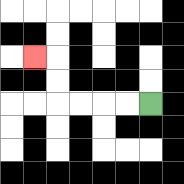{'start': '[6, 4]', 'end': '[1, 2]', 'path_directions': 'L,L,L,L,U,U,L', 'path_coordinates': '[[6, 4], [5, 4], [4, 4], [3, 4], [2, 4], [2, 3], [2, 2], [1, 2]]'}